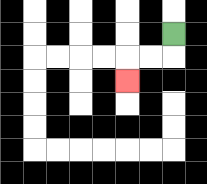{'start': '[7, 1]', 'end': '[5, 3]', 'path_directions': 'D,L,L,D', 'path_coordinates': '[[7, 1], [7, 2], [6, 2], [5, 2], [5, 3]]'}